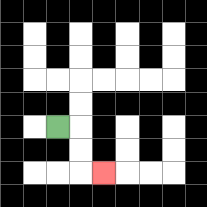{'start': '[2, 5]', 'end': '[4, 7]', 'path_directions': 'R,D,D,R', 'path_coordinates': '[[2, 5], [3, 5], [3, 6], [3, 7], [4, 7]]'}